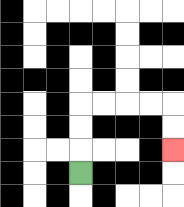{'start': '[3, 7]', 'end': '[7, 6]', 'path_directions': 'U,U,U,R,R,R,R,D,D', 'path_coordinates': '[[3, 7], [3, 6], [3, 5], [3, 4], [4, 4], [5, 4], [6, 4], [7, 4], [7, 5], [7, 6]]'}